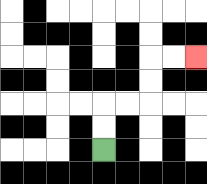{'start': '[4, 6]', 'end': '[8, 2]', 'path_directions': 'U,U,R,R,U,U,R,R', 'path_coordinates': '[[4, 6], [4, 5], [4, 4], [5, 4], [6, 4], [6, 3], [6, 2], [7, 2], [8, 2]]'}